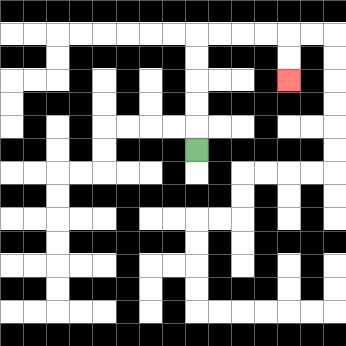{'start': '[8, 6]', 'end': '[12, 3]', 'path_directions': 'U,U,U,U,U,R,R,R,R,D,D', 'path_coordinates': '[[8, 6], [8, 5], [8, 4], [8, 3], [8, 2], [8, 1], [9, 1], [10, 1], [11, 1], [12, 1], [12, 2], [12, 3]]'}